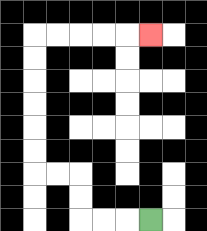{'start': '[6, 9]', 'end': '[6, 1]', 'path_directions': 'L,L,L,U,U,L,L,U,U,U,U,U,U,R,R,R,R,R', 'path_coordinates': '[[6, 9], [5, 9], [4, 9], [3, 9], [3, 8], [3, 7], [2, 7], [1, 7], [1, 6], [1, 5], [1, 4], [1, 3], [1, 2], [1, 1], [2, 1], [3, 1], [4, 1], [5, 1], [6, 1]]'}